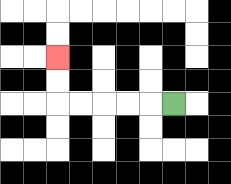{'start': '[7, 4]', 'end': '[2, 2]', 'path_directions': 'L,L,L,L,L,U,U', 'path_coordinates': '[[7, 4], [6, 4], [5, 4], [4, 4], [3, 4], [2, 4], [2, 3], [2, 2]]'}